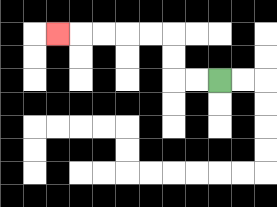{'start': '[9, 3]', 'end': '[2, 1]', 'path_directions': 'L,L,U,U,L,L,L,L,L', 'path_coordinates': '[[9, 3], [8, 3], [7, 3], [7, 2], [7, 1], [6, 1], [5, 1], [4, 1], [3, 1], [2, 1]]'}